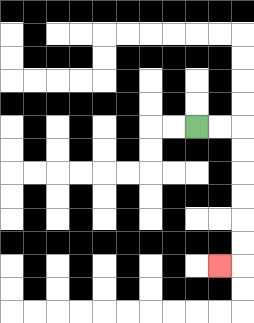{'start': '[8, 5]', 'end': '[9, 11]', 'path_directions': 'R,R,D,D,D,D,D,D,L', 'path_coordinates': '[[8, 5], [9, 5], [10, 5], [10, 6], [10, 7], [10, 8], [10, 9], [10, 10], [10, 11], [9, 11]]'}